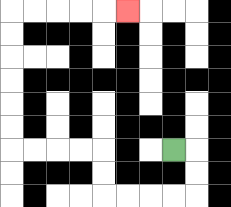{'start': '[7, 6]', 'end': '[5, 0]', 'path_directions': 'R,D,D,L,L,L,L,U,U,L,L,L,L,U,U,U,U,U,U,R,R,R,R,R', 'path_coordinates': '[[7, 6], [8, 6], [8, 7], [8, 8], [7, 8], [6, 8], [5, 8], [4, 8], [4, 7], [4, 6], [3, 6], [2, 6], [1, 6], [0, 6], [0, 5], [0, 4], [0, 3], [0, 2], [0, 1], [0, 0], [1, 0], [2, 0], [3, 0], [4, 0], [5, 0]]'}